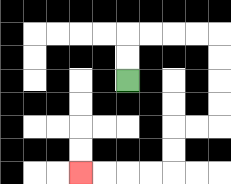{'start': '[5, 3]', 'end': '[3, 7]', 'path_directions': 'U,U,R,R,R,R,D,D,D,D,L,L,D,D,L,L,L,L', 'path_coordinates': '[[5, 3], [5, 2], [5, 1], [6, 1], [7, 1], [8, 1], [9, 1], [9, 2], [9, 3], [9, 4], [9, 5], [8, 5], [7, 5], [7, 6], [7, 7], [6, 7], [5, 7], [4, 7], [3, 7]]'}